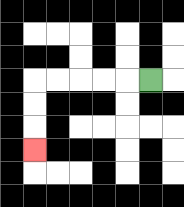{'start': '[6, 3]', 'end': '[1, 6]', 'path_directions': 'L,L,L,L,L,D,D,D', 'path_coordinates': '[[6, 3], [5, 3], [4, 3], [3, 3], [2, 3], [1, 3], [1, 4], [1, 5], [1, 6]]'}